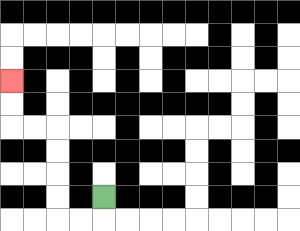{'start': '[4, 8]', 'end': '[0, 3]', 'path_directions': 'D,L,L,U,U,U,U,L,L,U,U', 'path_coordinates': '[[4, 8], [4, 9], [3, 9], [2, 9], [2, 8], [2, 7], [2, 6], [2, 5], [1, 5], [0, 5], [0, 4], [0, 3]]'}